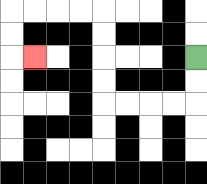{'start': '[8, 2]', 'end': '[1, 2]', 'path_directions': 'D,D,L,L,L,L,U,U,U,U,L,L,L,L,D,D,R', 'path_coordinates': '[[8, 2], [8, 3], [8, 4], [7, 4], [6, 4], [5, 4], [4, 4], [4, 3], [4, 2], [4, 1], [4, 0], [3, 0], [2, 0], [1, 0], [0, 0], [0, 1], [0, 2], [1, 2]]'}